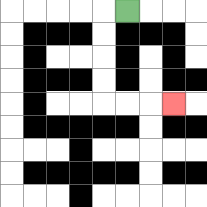{'start': '[5, 0]', 'end': '[7, 4]', 'path_directions': 'L,D,D,D,D,R,R,R', 'path_coordinates': '[[5, 0], [4, 0], [4, 1], [4, 2], [4, 3], [4, 4], [5, 4], [6, 4], [7, 4]]'}